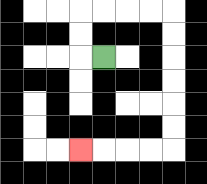{'start': '[4, 2]', 'end': '[3, 6]', 'path_directions': 'L,U,U,R,R,R,R,D,D,D,D,D,D,L,L,L,L', 'path_coordinates': '[[4, 2], [3, 2], [3, 1], [3, 0], [4, 0], [5, 0], [6, 0], [7, 0], [7, 1], [7, 2], [7, 3], [7, 4], [7, 5], [7, 6], [6, 6], [5, 6], [4, 6], [3, 6]]'}